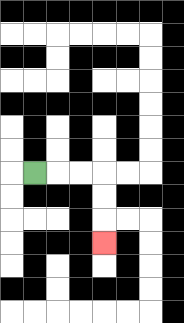{'start': '[1, 7]', 'end': '[4, 10]', 'path_directions': 'R,R,R,D,D,D', 'path_coordinates': '[[1, 7], [2, 7], [3, 7], [4, 7], [4, 8], [4, 9], [4, 10]]'}